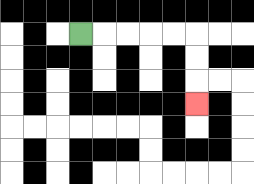{'start': '[3, 1]', 'end': '[8, 4]', 'path_directions': 'R,R,R,R,R,D,D,D', 'path_coordinates': '[[3, 1], [4, 1], [5, 1], [6, 1], [7, 1], [8, 1], [8, 2], [8, 3], [8, 4]]'}